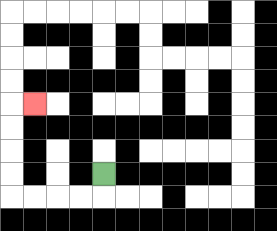{'start': '[4, 7]', 'end': '[1, 4]', 'path_directions': 'D,L,L,L,L,U,U,U,U,R', 'path_coordinates': '[[4, 7], [4, 8], [3, 8], [2, 8], [1, 8], [0, 8], [0, 7], [0, 6], [0, 5], [0, 4], [1, 4]]'}